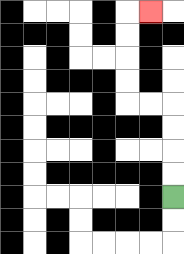{'start': '[7, 8]', 'end': '[6, 0]', 'path_directions': 'U,U,U,U,L,L,U,U,U,U,R', 'path_coordinates': '[[7, 8], [7, 7], [7, 6], [7, 5], [7, 4], [6, 4], [5, 4], [5, 3], [5, 2], [5, 1], [5, 0], [6, 0]]'}